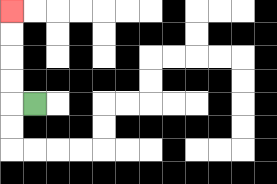{'start': '[1, 4]', 'end': '[0, 0]', 'path_directions': 'L,U,U,U,U', 'path_coordinates': '[[1, 4], [0, 4], [0, 3], [0, 2], [0, 1], [0, 0]]'}